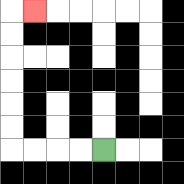{'start': '[4, 6]', 'end': '[1, 0]', 'path_directions': 'L,L,L,L,U,U,U,U,U,U,R', 'path_coordinates': '[[4, 6], [3, 6], [2, 6], [1, 6], [0, 6], [0, 5], [0, 4], [0, 3], [0, 2], [0, 1], [0, 0], [1, 0]]'}